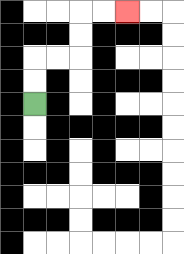{'start': '[1, 4]', 'end': '[5, 0]', 'path_directions': 'U,U,R,R,U,U,R,R', 'path_coordinates': '[[1, 4], [1, 3], [1, 2], [2, 2], [3, 2], [3, 1], [3, 0], [4, 0], [5, 0]]'}